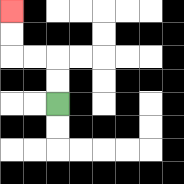{'start': '[2, 4]', 'end': '[0, 0]', 'path_directions': 'U,U,L,L,U,U', 'path_coordinates': '[[2, 4], [2, 3], [2, 2], [1, 2], [0, 2], [0, 1], [0, 0]]'}